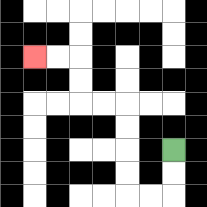{'start': '[7, 6]', 'end': '[1, 2]', 'path_directions': 'D,D,L,L,U,U,U,U,L,L,U,U,L,L', 'path_coordinates': '[[7, 6], [7, 7], [7, 8], [6, 8], [5, 8], [5, 7], [5, 6], [5, 5], [5, 4], [4, 4], [3, 4], [3, 3], [3, 2], [2, 2], [1, 2]]'}